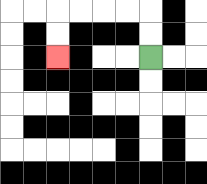{'start': '[6, 2]', 'end': '[2, 2]', 'path_directions': 'U,U,L,L,L,L,D,D', 'path_coordinates': '[[6, 2], [6, 1], [6, 0], [5, 0], [4, 0], [3, 0], [2, 0], [2, 1], [2, 2]]'}